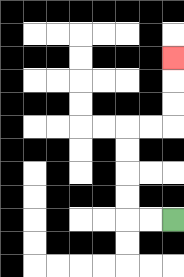{'start': '[7, 9]', 'end': '[7, 2]', 'path_directions': 'L,L,U,U,U,U,R,R,U,U,U', 'path_coordinates': '[[7, 9], [6, 9], [5, 9], [5, 8], [5, 7], [5, 6], [5, 5], [6, 5], [7, 5], [7, 4], [7, 3], [7, 2]]'}